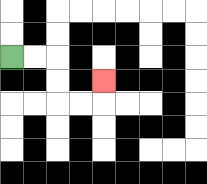{'start': '[0, 2]', 'end': '[4, 3]', 'path_directions': 'R,R,D,D,R,R,U', 'path_coordinates': '[[0, 2], [1, 2], [2, 2], [2, 3], [2, 4], [3, 4], [4, 4], [4, 3]]'}